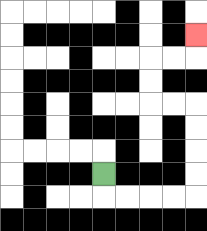{'start': '[4, 7]', 'end': '[8, 1]', 'path_directions': 'D,R,R,R,R,U,U,U,U,L,L,U,U,R,R,U', 'path_coordinates': '[[4, 7], [4, 8], [5, 8], [6, 8], [7, 8], [8, 8], [8, 7], [8, 6], [8, 5], [8, 4], [7, 4], [6, 4], [6, 3], [6, 2], [7, 2], [8, 2], [8, 1]]'}